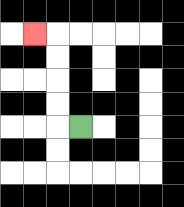{'start': '[3, 5]', 'end': '[1, 1]', 'path_directions': 'L,U,U,U,U,L', 'path_coordinates': '[[3, 5], [2, 5], [2, 4], [2, 3], [2, 2], [2, 1], [1, 1]]'}